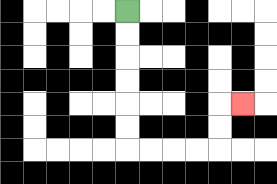{'start': '[5, 0]', 'end': '[10, 4]', 'path_directions': 'D,D,D,D,D,D,R,R,R,R,U,U,R', 'path_coordinates': '[[5, 0], [5, 1], [5, 2], [5, 3], [5, 4], [5, 5], [5, 6], [6, 6], [7, 6], [8, 6], [9, 6], [9, 5], [9, 4], [10, 4]]'}